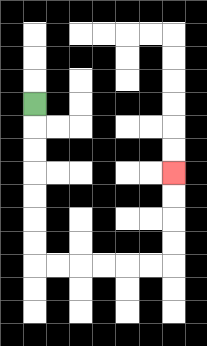{'start': '[1, 4]', 'end': '[7, 7]', 'path_directions': 'D,D,D,D,D,D,D,R,R,R,R,R,R,U,U,U,U', 'path_coordinates': '[[1, 4], [1, 5], [1, 6], [1, 7], [1, 8], [1, 9], [1, 10], [1, 11], [2, 11], [3, 11], [4, 11], [5, 11], [6, 11], [7, 11], [7, 10], [7, 9], [7, 8], [7, 7]]'}